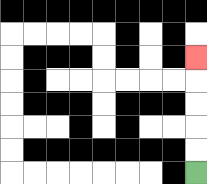{'start': '[8, 7]', 'end': '[8, 2]', 'path_directions': 'U,U,U,U,U', 'path_coordinates': '[[8, 7], [8, 6], [8, 5], [8, 4], [8, 3], [8, 2]]'}